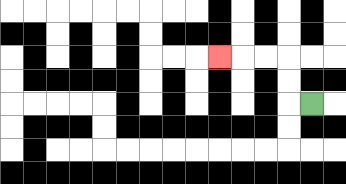{'start': '[13, 4]', 'end': '[9, 2]', 'path_directions': 'L,U,U,L,L,L', 'path_coordinates': '[[13, 4], [12, 4], [12, 3], [12, 2], [11, 2], [10, 2], [9, 2]]'}